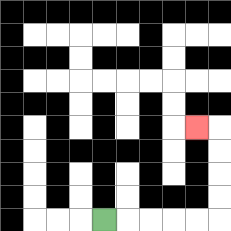{'start': '[4, 9]', 'end': '[8, 5]', 'path_directions': 'R,R,R,R,R,U,U,U,U,L', 'path_coordinates': '[[4, 9], [5, 9], [6, 9], [7, 9], [8, 9], [9, 9], [9, 8], [9, 7], [9, 6], [9, 5], [8, 5]]'}